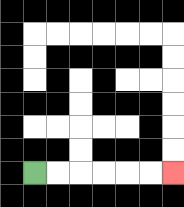{'start': '[1, 7]', 'end': '[7, 7]', 'path_directions': 'R,R,R,R,R,R', 'path_coordinates': '[[1, 7], [2, 7], [3, 7], [4, 7], [5, 7], [6, 7], [7, 7]]'}